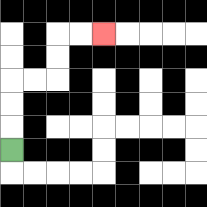{'start': '[0, 6]', 'end': '[4, 1]', 'path_directions': 'U,U,U,R,R,U,U,R,R', 'path_coordinates': '[[0, 6], [0, 5], [0, 4], [0, 3], [1, 3], [2, 3], [2, 2], [2, 1], [3, 1], [4, 1]]'}